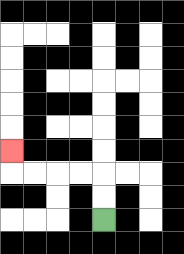{'start': '[4, 9]', 'end': '[0, 6]', 'path_directions': 'U,U,L,L,L,L,U', 'path_coordinates': '[[4, 9], [4, 8], [4, 7], [3, 7], [2, 7], [1, 7], [0, 7], [0, 6]]'}